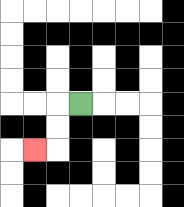{'start': '[3, 4]', 'end': '[1, 6]', 'path_directions': 'L,D,D,L', 'path_coordinates': '[[3, 4], [2, 4], [2, 5], [2, 6], [1, 6]]'}